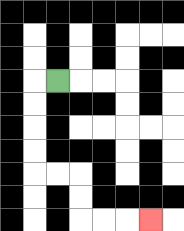{'start': '[2, 3]', 'end': '[6, 9]', 'path_directions': 'L,D,D,D,D,R,R,D,D,R,R,R', 'path_coordinates': '[[2, 3], [1, 3], [1, 4], [1, 5], [1, 6], [1, 7], [2, 7], [3, 7], [3, 8], [3, 9], [4, 9], [5, 9], [6, 9]]'}